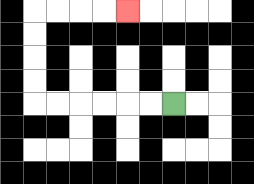{'start': '[7, 4]', 'end': '[5, 0]', 'path_directions': 'L,L,L,L,L,L,U,U,U,U,R,R,R,R', 'path_coordinates': '[[7, 4], [6, 4], [5, 4], [4, 4], [3, 4], [2, 4], [1, 4], [1, 3], [1, 2], [1, 1], [1, 0], [2, 0], [3, 0], [4, 0], [5, 0]]'}